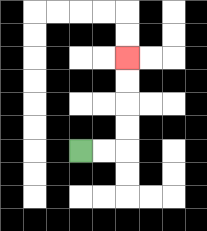{'start': '[3, 6]', 'end': '[5, 2]', 'path_directions': 'R,R,U,U,U,U', 'path_coordinates': '[[3, 6], [4, 6], [5, 6], [5, 5], [5, 4], [5, 3], [5, 2]]'}